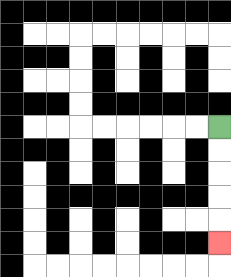{'start': '[9, 5]', 'end': '[9, 10]', 'path_directions': 'D,D,D,D,D', 'path_coordinates': '[[9, 5], [9, 6], [9, 7], [9, 8], [9, 9], [9, 10]]'}